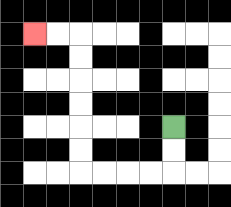{'start': '[7, 5]', 'end': '[1, 1]', 'path_directions': 'D,D,L,L,L,L,U,U,U,U,U,U,L,L', 'path_coordinates': '[[7, 5], [7, 6], [7, 7], [6, 7], [5, 7], [4, 7], [3, 7], [3, 6], [3, 5], [3, 4], [3, 3], [3, 2], [3, 1], [2, 1], [1, 1]]'}